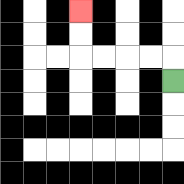{'start': '[7, 3]', 'end': '[3, 0]', 'path_directions': 'U,L,L,L,L,U,U', 'path_coordinates': '[[7, 3], [7, 2], [6, 2], [5, 2], [4, 2], [3, 2], [3, 1], [3, 0]]'}